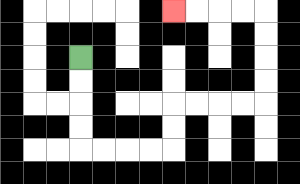{'start': '[3, 2]', 'end': '[7, 0]', 'path_directions': 'D,D,D,D,R,R,R,R,U,U,R,R,R,R,U,U,U,U,L,L,L,L', 'path_coordinates': '[[3, 2], [3, 3], [3, 4], [3, 5], [3, 6], [4, 6], [5, 6], [6, 6], [7, 6], [7, 5], [7, 4], [8, 4], [9, 4], [10, 4], [11, 4], [11, 3], [11, 2], [11, 1], [11, 0], [10, 0], [9, 0], [8, 0], [7, 0]]'}